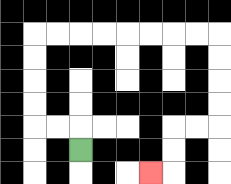{'start': '[3, 6]', 'end': '[6, 7]', 'path_directions': 'U,L,L,U,U,U,U,R,R,R,R,R,R,R,R,D,D,D,D,L,L,D,D,L', 'path_coordinates': '[[3, 6], [3, 5], [2, 5], [1, 5], [1, 4], [1, 3], [1, 2], [1, 1], [2, 1], [3, 1], [4, 1], [5, 1], [6, 1], [7, 1], [8, 1], [9, 1], [9, 2], [9, 3], [9, 4], [9, 5], [8, 5], [7, 5], [7, 6], [7, 7], [6, 7]]'}